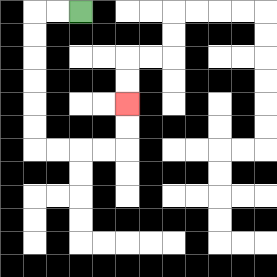{'start': '[3, 0]', 'end': '[5, 4]', 'path_directions': 'L,L,D,D,D,D,D,D,R,R,R,R,U,U', 'path_coordinates': '[[3, 0], [2, 0], [1, 0], [1, 1], [1, 2], [1, 3], [1, 4], [1, 5], [1, 6], [2, 6], [3, 6], [4, 6], [5, 6], [5, 5], [5, 4]]'}